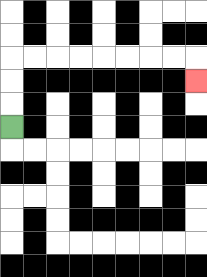{'start': '[0, 5]', 'end': '[8, 3]', 'path_directions': 'U,U,U,R,R,R,R,R,R,R,R,D', 'path_coordinates': '[[0, 5], [0, 4], [0, 3], [0, 2], [1, 2], [2, 2], [3, 2], [4, 2], [5, 2], [6, 2], [7, 2], [8, 2], [8, 3]]'}